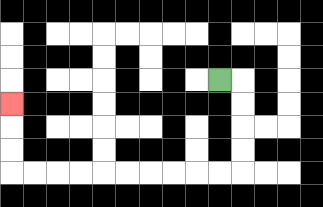{'start': '[9, 3]', 'end': '[0, 4]', 'path_directions': 'R,D,D,D,D,L,L,L,L,L,L,L,L,L,L,U,U,U', 'path_coordinates': '[[9, 3], [10, 3], [10, 4], [10, 5], [10, 6], [10, 7], [9, 7], [8, 7], [7, 7], [6, 7], [5, 7], [4, 7], [3, 7], [2, 7], [1, 7], [0, 7], [0, 6], [0, 5], [0, 4]]'}